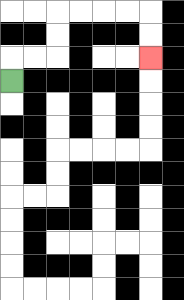{'start': '[0, 3]', 'end': '[6, 2]', 'path_directions': 'U,R,R,U,U,R,R,R,R,D,D', 'path_coordinates': '[[0, 3], [0, 2], [1, 2], [2, 2], [2, 1], [2, 0], [3, 0], [4, 0], [5, 0], [6, 0], [6, 1], [6, 2]]'}